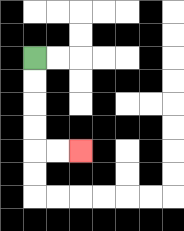{'start': '[1, 2]', 'end': '[3, 6]', 'path_directions': 'D,D,D,D,R,R', 'path_coordinates': '[[1, 2], [1, 3], [1, 4], [1, 5], [1, 6], [2, 6], [3, 6]]'}